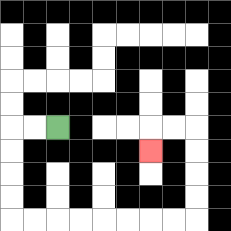{'start': '[2, 5]', 'end': '[6, 6]', 'path_directions': 'L,L,D,D,D,D,R,R,R,R,R,R,R,R,U,U,U,U,L,L,D', 'path_coordinates': '[[2, 5], [1, 5], [0, 5], [0, 6], [0, 7], [0, 8], [0, 9], [1, 9], [2, 9], [3, 9], [4, 9], [5, 9], [6, 9], [7, 9], [8, 9], [8, 8], [8, 7], [8, 6], [8, 5], [7, 5], [6, 5], [6, 6]]'}